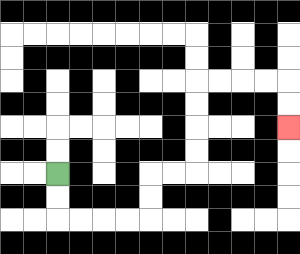{'start': '[2, 7]', 'end': '[12, 5]', 'path_directions': 'D,D,R,R,R,R,U,U,R,R,U,U,U,U,R,R,R,R,D,D', 'path_coordinates': '[[2, 7], [2, 8], [2, 9], [3, 9], [4, 9], [5, 9], [6, 9], [6, 8], [6, 7], [7, 7], [8, 7], [8, 6], [8, 5], [8, 4], [8, 3], [9, 3], [10, 3], [11, 3], [12, 3], [12, 4], [12, 5]]'}